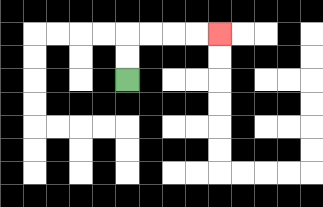{'start': '[5, 3]', 'end': '[9, 1]', 'path_directions': 'U,U,R,R,R,R', 'path_coordinates': '[[5, 3], [5, 2], [5, 1], [6, 1], [7, 1], [8, 1], [9, 1]]'}